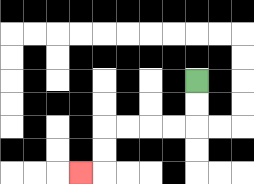{'start': '[8, 3]', 'end': '[3, 7]', 'path_directions': 'D,D,L,L,L,L,D,D,L', 'path_coordinates': '[[8, 3], [8, 4], [8, 5], [7, 5], [6, 5], [5, 5], [4, 5], [4, 6], [4, 7], [3, 7]]'}